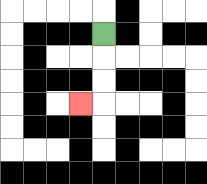{'start': '[4, 1]', 'end': '[3, 4]', 'path_directions': 'D,D,D,L', 'path_coordinates': '[[4, 1], [4, 2], [4, 3], [4, 4], [3, 4]]'}